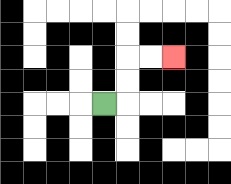{'start': '[4, 4]', 'end': '[7, 2]', 'path_directions': 'R,U,U,R,R', 'path_coordinates': '[[4, 4], [5, 4], [5, 3], [5, 2], [6, 2], [7, 2]]'}